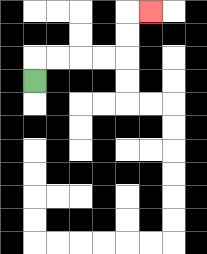{'start': '[1, 3]', 'end': '[6, 0]', 'path_directions': 'U,R,R,R,R,U,U,R', 'path_coordinates': '[[1, 3], [1, 2], [2, 2], [3, 2], [4, 2], [5, 2], [5, 1], [5, 0], [6, 0]]'}